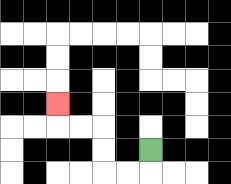{'start': '[6, 6]', 'end': '[2, 4]', 'path_directions': 'D,L,L,U,U,L,L,U', 'path_coordinates': '[[6, 6], [6, 7], [5, 7], [4, 7], [4, 6], [4, 5], [3, 5], [2, 5], [2, 4]]'}